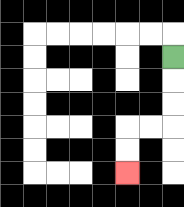{'start': '[7, 2]', 'end': '[5, 7]', 'path_directions': 'D,D,D,L,L,D,D', 'path_coordinates': '[[7, 2], [7, 3], [7, 4], [7, 5], [6, 5], [5, 5], [5, 6], [5, 7]]'}